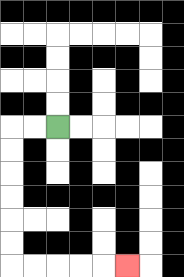{'start': '[2, 5]', 'end': '[5, 11]', 'path_directions': 'L,L,D,D,D,D,D,D,R,R,R,R,R', 'path_coordinates': '[[2, 5], [1, 5], [0, 5], [0, 6], [0, 7], [0, 8], [0, 9], [0, 10], [0, 11], [1, 11], [2, 11], [3, 11], [4, 11], [5, 11]]'}